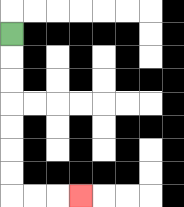{'start': '[0, 1]', 'end': '[3, 8]', 'path_directions': 'D,D,D,D,D,D,D,R,R,R', 'path_coordinates': '[[0, 1], [0, 2], [0, 3], [0, 4], [0, 5], [0, 6], [0, 7], [0, 8], [1, 8], [2, 8], [3, 8]]'}